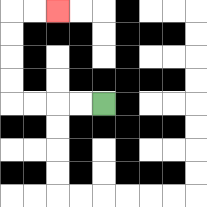{'start': '[4, 4]', 'end': '[2, 0]', 'path_directions': 'L,L,L,L,U,U,U,U,R,R', 'path_coordinates': '[[4, 4], [3, 4], [2, 4], [1, 4], [0, 4], [0, 3], [0, 2], [0, 1], [0, 0], [1, 0], [2, 0]]'}